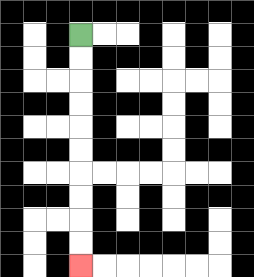{'start': '[3, 1]', 'end': '[3, 11]', 'path_directions': 'D,D,D,D,D,D,D,D,D,D', 'path_coordinates': '[[3, 1], [3, 2], [3, 3], [3, 4], [3, 5], [3, 6], [3, 7], [3, 8], [3, 9], [3, 10], [3, 11]]'}